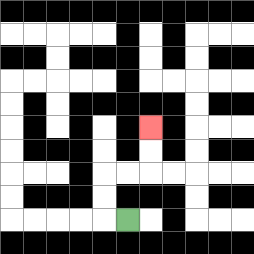{'start': '[5, 9]', 'end': '[6, 5]', 'path_directions': 'L,U,U,R,R,U,U', 'path_coordinates': '[[5, 9], [4, 9], [4, 8], [4, 7], [5, 7], [6, 7], [6, 6], [6, 5]]'}